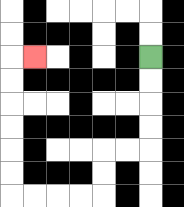{'start': '[6, 2]', 'end': '[1, 2]', 'path_directions': 'D,D,D,D,L,L,D,D,L,L,L,L,U,U,U,U,U,U,R', 'path_coordinates': '[[6, 2], [6, 3], [6, 4], [6, 5], [6, 6], [5, 6], [4, 6], [4, 7], [4, 8], [3, 8], [2, 8], [1, 8], [0, 8], [0, 7], [0, 6], [0, 5], [0, 4], [0, 3], [0, 2], [1, 2]]'}